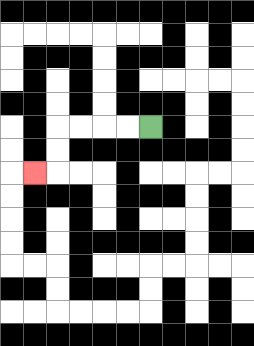{'start': '[6, 5]', 'end': '[1, 7]', 'path_directions': 'L,L,L,L,D,D,L', 'path_coordinates': '[[6, 5], [5, 5], [4, 5], [3, 5], [2, 5], [2, 6], [2, 7], [1, 7]]'}